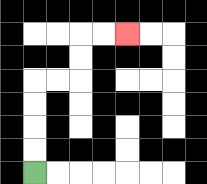{'start': '[1, 7]', 'end': '[5, 1]', 'path_directions': 'U,U,U,U,R,R,U,U,R,R', 'path_coordinates': '[[1, 7], [1, 6], [1, 5], [1, 4], [1, 3], [2, 3], [3, 3], [3, 2], [3, 1], [4, 1], [5, 1]]'}